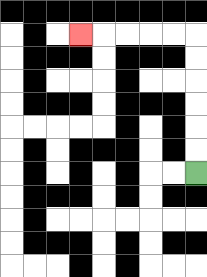{'start': '[8, 7]', 'end': '[3, 1]', 'path_directions': 'U,U,U,U,U,U,L,L,L,L,L', 'path_coordinates': '[[8, 7], [8, 6], [8, 5], [8, 4], [8, 3], [8, 2], [8, 1], [7, 1], [6, 1], [5, 1], [4, 1], [3, 1]]'}